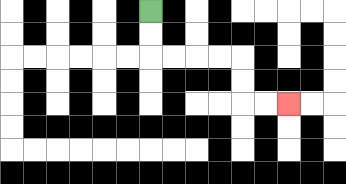{'start': '[6, 0]', 'end': '[12, 4]', 'path_directions': 'D,D,R,R,R,R,D,D,R,R', 'path_coordinates': '[[6, 0], [6, 1], [6, 2], [7, 2], [8, 2], [9, 2], [10, 2], [10, 3], [10, 4], [11, 4], [12, 4]]'}